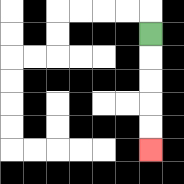{'start': '[6, 1]', 'end': '[6, 6]', 'path_directions': 'D,D,D,D,D', 'path_coordinates': '[[6, 1], [6, 2], [6, 3], [6, 4], [6, 5], [6, 6]]'}